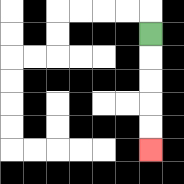{'start': '[6, 1]', 'end': '[6, 6]', 'path_directions': 'D,D,D,D,D', 'path_coordinates': '[[6, 1], [6, 2], [6, 3], [6, 4], [6, 5], [6, 6]]'}